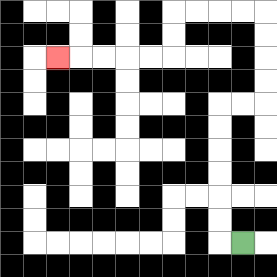{'start': '[10, 10]', 'end': '[2, 2]', 'path_directions': 'L,U,U,U,U,U,U,R,R,U,U,U,U,L,L,L,L,D,D,L,L,L,L,L', 'path_coordinates': '[[10, 10], [9, 10], [9, 9], [9, 8], [9, 7], [9, 6], [9, 5], [9, 4], [10, 4], [11, 4], [11, 3], [11, 2], [11, 1], [11, 0], [10, 0], [9, 0], [8, 0], [7, 0], [7, 1], [7, 2], [6, 2], [5, 2], [4, 2], [3, 2], [2, 2]]'}